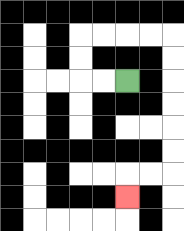{'start': '[5, 3]', 'end': '[5, 8]', 'path_directions': 'L,L,U,U,R,R,R,R,D,D,D,D,D,D,L,L,D', 'path_coordinates': '[[5, 3], [4, 3], [3, 3], [3, 2], [3, 1], [4, 1], [5, 1], [6, 1], [7, 1], [7, 2], [7, 3], [7, 4], [7, 5], [7, 6], [7, 7], [6, 7], [5, 7], [5, 8]]'}